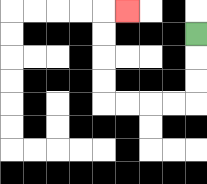{'start': '[8, 1]', 'end': '[5, 0]', 'path_directions': 'D,D,D,L,L,L,L,U,U,U,U,R', 'path_coordinates': '[[8, 1], [8, 2], [8, 3], [8, 4], [7, 4], [6, 4], [5, 4], [4, 4], [4, 3], [4, 2], [4, 1], [4, 0], [5, 0]]'}